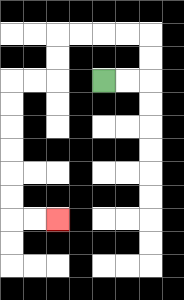{'start': '[4, 3]', 'end': '[2, 9]', 'path_directions': 'R,R,U,U,L,L,L,L,D,D,L,L,D,D,D,D,D,D,R,R', 'path_coordinates': '[[4, 3], [5, 3], [6, 3], [6, 2], [6, 1], [5, 1], [4, 1], [3, 1], [2, 1], [2, 2], [2, 3], [1, 3], [0, 3], [0, 4], [0, 5], [0, 6], [0, 7], [0, 8], [0, 9], [1, 9], [2, 9]]'}